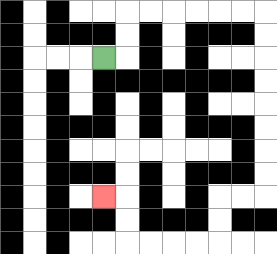{'start': '[4, 2]', 'end': '[4, 8]', 'path_directions': 'R,U,U,R,R,R,R,R,R,D,D,D,D,D,D,D,D,L,L,D,D,L,L,L,L,U,U,L', 'path_coordinates': '[[4, 2], [5, 2], [5, 1], [5, 0], [6, 0], [7, 0], [8, 0], [9, 0], [10, 0], [11, 0], [11, 1], [11, 2], [11, 3], [11, 4], [11, 5], [11, 6], [11, 7], [11, 8], [10, 8], [9, 8], [9, 9], [9, 10], [8, 10], [7, 10], [6, 10], [5, 10], [5, 9], [5, 8], [4, 8]]'}